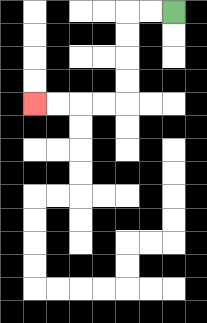{'start': '[7, 0]', 'end': '[1, 4]', 'path_directions': 'L,L,D,D,D,D,L,L,L,L', 'path_coordinates': '[[7, 0], [6, 0], [5, 0], [5, 1], [5, 2], [5, 3], [5, 4], [4, 4], [3, 4], [2, 4], [1, 4]]'}